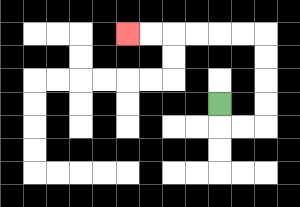{'start': '[9, 4]', 'end': '[5, 1]', 'path_directions': 'D,R,R,U,U,U,U,L,L,L,L,L,L', 'path_coordinates': '[[9, 4], [9, 5], [10, 5], [11, 5], [11, 4], [11, 3], [11, 2], [11, 1], [10, 1], [9, 1], [8, 1], [7, 1], [6, 1], [5, 1]]'}